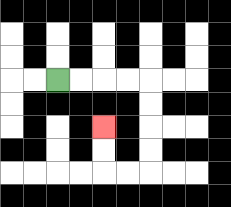{'start': '[2, 3]', 'end': '[4, 5]', 'path_directions': 'R,R,R,R,D,D,D,D,L,L,U,U', 'path_coordinates': '[[2, 3], [3, 3], [4, 3], [5, 3], [6, 3], [6, 4], [6, 5], [6, 6], [6, 7], [5, 7], [4, 7], [4, 6], [4, 5]]'}